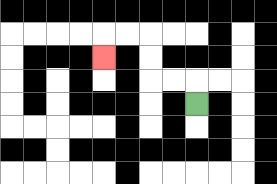{'start': '[8, 4]', 'end': '[4, 2]', 'path_directions': 'U,L,L,U,U,L,L,D', 'path_coordinates': '[[8, 4], [8, 3], [7, 3], [6, 3], [6, 2], [6, 1], [5, 1], [4, 1], [4, 2]]'}